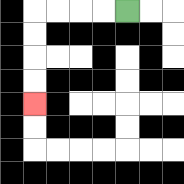{'start': '[5, 0]', 'end': '[1, 4]', 'path_directions': 'L,L,L,L,D,D,D,D', 'path_coordinates': '[[5, 0], [4, 0], [3, 0], [2, 0], [1, 0], [1, 1], [1, 2], [1, 3], [1, 4]]'}